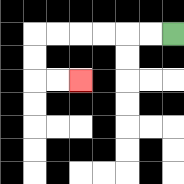{'start': '[7, 1]', 'end': '[3, 3]', 'path_directions': 'L,L,L,L,L,L,D,D,R,R', 'path_coordinates': '[[7, 1], [6, 1], [5, 1], [4, 1], [3, 1], [2, 1], [1, 1], [1, 2], [1, 3], [2, 3], [3, 3]]'}